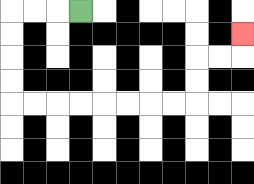{'start': '[3, 0]', 'end': '[10, 1]', 'path_directions': 'L,L,L,D,D,D,D,R,R,R,R,R,R,R,R,U,U,R,R,U', 'path_coordinates': '[[3, 0], [2, 0], [1, 0], [0, 0], [0, 1], [0, 2], [0, 3], [0, 4], [1, 4], [2, 4], [3, 4], [4, 4], [5, 4], [6, 4], [7, 4], [8, 4], [8, 3], [8, 2], [9, 2], [10, 2], [10, 1]]'}